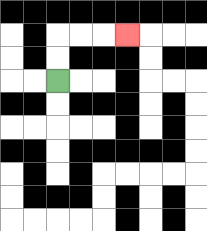{'start': '[2, 3]', 'end': '[5, 1]', 'path_directions': 'U,U,R,R,R', 'path_coordinates': '[[2, 3], [2, 2], [2, 1], [3, 1], [4, 1], [5, 1]]'}